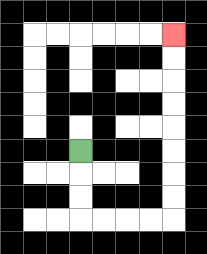{'start': '[3, 6]', 'end': '[7, 1]', 'path_directions': 'D,D,D,R,R,R,R,U,U,U,U,U,U,U,U', 'path_coordinates': '[[3, 6], [3, 7], [3, 8], [3, 9], [4, 9], [5, 9], [6, 9], [7, 9], [7, 8], [7, 7], [7, 6], [7, 5], [7, 4], [7, 3], [7, 2], [7, 1]]'}